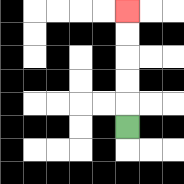{'start': '[5, 5]', 'end': '[5, 0]', 'path_directions': 'U,U,U,U,U', 'path_coordinates': '[[5, 5], [5, 4], [5, 3], [5, 2], [5, 1], [5, 0]]'}